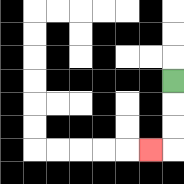{'start': '[7, 3]', 'end': '[6, 6]', 'path_directions': 'D,D,D,L', 'path_coordinates': '[[7, 3], [7, 4], [7, 5], [7, 6], [6, 6]]'}